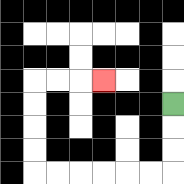{'start': '[7, 4]', 'end': '[4, 3]', 'path_directions': 'D,D,D,L,L,L,L,L,L,U,U,U,U,R,R,R', 'path_coordinates': '[[7, 4], [7, 5], [7, 6], [7, 7], [6, 7], [5, 7], [4, 7], [3, 7], [2, 7], [1, 7], [1, 6], [1, 5], [1, 4], [1, 3], [2, 3], [3, 3], [4, 3]]'}